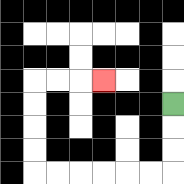{'start': '[7, 4]', 'end': '[4, 3]', 'path_directions': 'D,D,D,L,L,L,L,L,L,U,U,U,U,R,R,R', 'path_coordinates': '[[7, 4], [7, 5], [7, 6], [7, 7], [6, 7], [5, 7], [4, 7], [3, 7], [2, 7], [1, 7], [1, 6], [1, 5], [1, 4], [1, 3], [2, 3], [3, 3], [4, 3]]'}